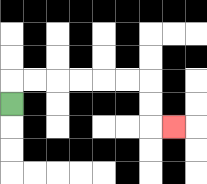{'start': '[0, 4]', 'end': '[7, 5]', 'path_directions': 'U,R,R,R,R,R,R,D,D,R', 'path_coordinates': '[[0, 4], [0, 3], [1, 3], [2, 3], [3, 3], [4, 3], [5, 3], [6, 3], [6, 4], [6, 5], [7, 5]]'}